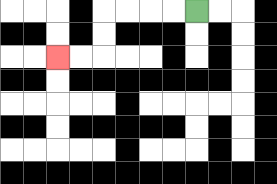{'start': '[8, 0]', 'end': '[2, 2]', 'path_directions': 'L,L,L,L,D,D,L,L', 'path_coordinates': '[[8, 0], [7, 0], [6, 0], [5, 0], [4, 0], [4, 1], [4, 2], [3, 2], [2, 2]]'}